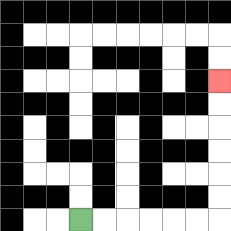{'start': '[3, 9]', 'end': '[9, 3]', 'path_directions': 'R,R,R,R,R,R,U,U,U,U,U,U', 'path_coordinates': '[[3, 9], [4, 9], [5, 9], [6, 9], [7, 9], [8, 9], [9, 9], [9, 8], [9, 7], [9, 6], [9, 5], [9, 4], [9, 3]]'}